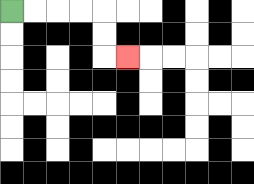{'start': '[0, 0]', 'end': '[5, 2]', 'path_directions': 'R,R,R,R,D,D,R', 'path_coordinates': '[[0, 0], [1, 0], [2, 0], [3, 0], [4, 0], [4, 1], [4, 2], [5, 2]]'}